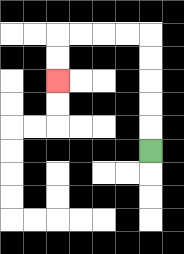{'start': '[6, 6]', 'end': '[2, 3]', 'path_directions': 'U,U,U,U,U,L,L,L,L,D,D', 'path_coordinates': '[[6, 6], [6, 5], [6, 4], [6, 3], [6, 2], [6, 1], [5, 1], [4, 1], [3, 1], [2, 1], [2, 2], [2, 3]]'}